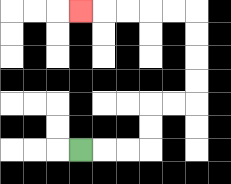{'start': '[3, 6]', 'end': '[3, 0]', 'path_directions': 'R,R,R,U,U,R,R,U,U,U,U,L,L,L,L,L', 'path_coordinates': '[[3, 6], [4, 6], [5, 6], [6, 6], [6, 5], [6, 4], [7, 4], [8, 4], [8, 3], [8, 2], [8, 1], [8, 0], [7, 0], [6, 0], [5, 0], [4, 0], [3, 0]]'}